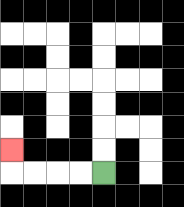{'start': '[4, 7]', 'end': '[0, 6]', 'path_directions': 'L,L,L,L,U', 'path_coordinates': '[[4, 7], [3, 7], [2, 7], [1, 7], [0, 7], [0, 6]]'}